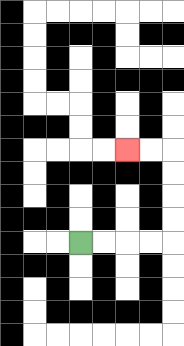{'start': '[3, 10]', 'end': '[5, 6]', 'path_directions': 'R,R,R,R,U,U,U,U,L,L', 'path_coordinates': '[[3, 10], [4, 10], [5, 10], [6, 10], [7, 10], [7, 9], [7, 8], [7, 7], [7, 6], [6, 6], [5, 6]]'}